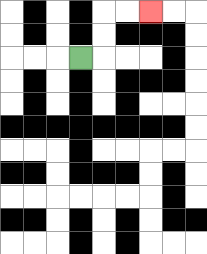{'start': '[3, 2]', 'end': '[6, 0]', 'path_directions': 'R,U,U,R,R', 'path_coordinates': '[[3, 2], [4, 2], [4, 1], [4, 0], [5, 0], [6, 0]]'}